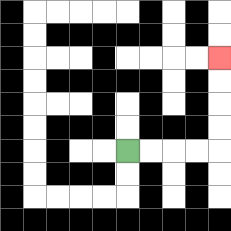{'start': '[5, 6]', 'end': '[9, 2]', 'path_directions': 'R,R,R,R,U,U,U,U', 'path_coordinates': '[[5, 6], [6, 6], [7, 6], [8, 6], [9, 6], [9, 5], [9, 4], [9, 3], [9, 2]]'}